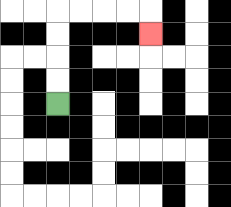{'start': '[2, 4]', 'end': '[6, 1]', 'path_directions': 'U,U,U,U,R,R,R,R,D', 'path_coordinates': '[[2, 4], [2, 3], [2, 2], [2, 1], [2, 0], [3, 0], [4, 0], [5, 0], [6, 0], [6, 1]]'}